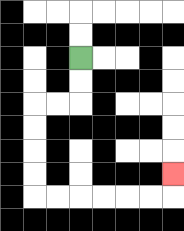{'start': '[3, 2]', 'end': '[7, 7]', 'path_directions': 'D,D,L,L,D,D,D,D,R,R,R,R,R,R,U', 'path_coordinates': '[[3, 2], [3, 3], [3, 4], [2, 4], [1, 4], [1, 5], [1, 6], [1, 7], [1, 8], [2, 8], [3, 8], [4, 8], [5, 8], [6, 8], [7, 8], [7, 7]]'}